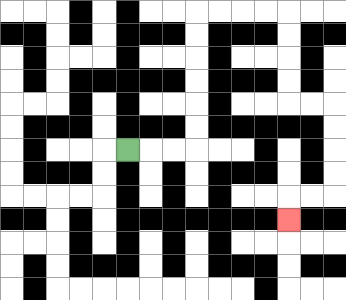{'start': '[5, 6]', 'end': '[12, 9]', 'path_directions': 'R,R,R,U,U,U,U,U,U,R,R,R,R,D,D,D,D,R,R,D,D,D,D,L,L,D', 'path_coordinates': '[[5, 6], [6, 6], [7, 6], [8, 6], [8, 5], [8, 4], [8, 3], [8, 2], [8, 1], [8, 0], [9, 0], [10, 0], [11, 0], [12, 0], [12, 1], [12, 2], [12, 3], [12, 4], [13, 4], [14, 4], [14, 5], [14, 6], [14, 7], [14, 8], [13, 8], [12, 8], [12, 9]]'}